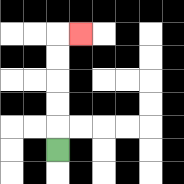{'start': '[2, 6]', 'end': '[3, 1]', 'path_directions': 'U,U,U,U,U,R', 'path_coordinates': '[[2, 6], [2, 5], [2, 4], [2, 3], [2, 2], [2, 1], [3, 1]]'}